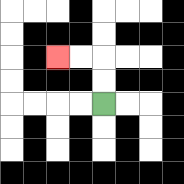{'start': '[4, 4]', 'end': '[2, 2]', 'path_directions': 'U,U,L,L', 'path_coordinates': '[[4, 4], [4, 3], [4, 2], [3, 2], [2, 2]]'}